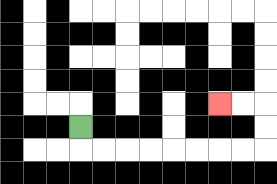{'start': '[3, 5]', 'end': '[9, 4]', 'path_directions': 'D,R,R,R,R,R,R,R,R,U,U,L,L', 'path_coordinates': '[[3, 5], [3, 6], [4, 6], [5, 6], [6, 6], [7, 6], [8, 6], [9, 6], [10, 6], [11, 6], [11, 5], [11, 4], [10, 4], [9, 4]]'}